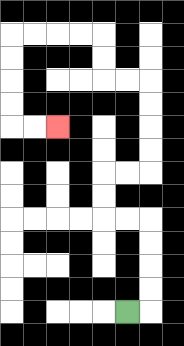{'start': '[5, 13]', 'end': '[2, 5]', 'path_directions': 'R,U,U,U,U,L,L,U,U,R,R,U,U,U,U,L,L,U,U,L,L,L,L,D,D,D,D,R,R', 'path_coordinates': '[[5, 13], [6, 13], [6, 12], [6, 11], [6, 10], [6, 9], [5, 9], [4, 9], [4, 8], [4, 7], [5, 7], [6, 7], [6, 6], [6, 5], [6, 4], [6, 3], [5, 3], [4, 3], [4, 2], [4, 1], [3, 1], [2, 1], [1, 1], [0, 1], [0, 2], [0, 3], [0, 4], [0, 5], [1, 5], [2, 5]]'}